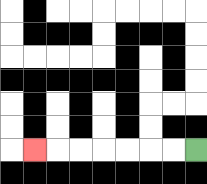{'start': '[8, 6]', 'end': '[1, 6]', 'path_directions': 'L,L,L,L,L,L,L', 'path_coordinates': '[[8, 6], [7, 6], [6, 6], [5, 6], [4, 6], [3, 6], [2, 6], [1, 6]]'}